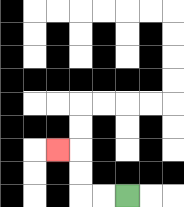{'start': '[5, 8]', 'end': '[2, 6]', 'path_directions': 'L,L,U,U,L', 'path_coordinates': '[[5, 8], [4, 8], [3, 8], [3, 7], [3, 6], [2, 6]]'}